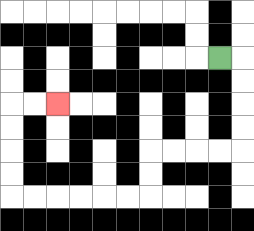{'start': '[9, 2]', 'end': '[2, 4]', 'path_directions': 'R,D,D,D,D,L,L,L,L,D,D,L,L,L,L,L,L,U,U,U,U,R,R', 'path_coordinates': '[[9, 2], [10, 2], [10, 3], [10, 4], [10, 5], [10, 6], [9, 6], [8, 6], [7, 6], [6, 6], [6, 7], [6, 8], [5, 8], [4, 8], [3, 8], [2, 8], [1, 8], [0, 8], [0, 7], [0, 6], [0, 5], [0, 4], [1, 4], [2, 4]]'}